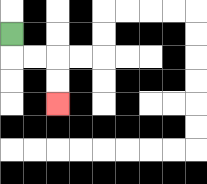{'start': '[0, 1]', 'end': '[2, 4]', 'path_directions': 'D,R,R,D,D', 'path_coordinates': '[[0, 1], [0, 2], [1, 2], [2, 2], [2, 3], [2, 4]]'}